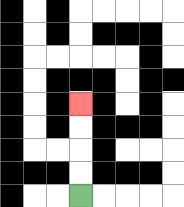{'start': '[3, 8]', 'end': '[3, 4]', 'path_directions': 'U,U,U,U', 'path_coordinates': '[[3, 8], [3, 7], [3, 6], [3, 5], [3, 4]]'}